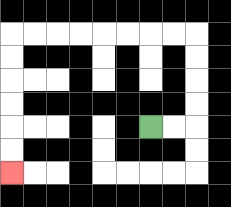{'start': '[6, 5]', 'end': '[0, 7]', 'path_directions': 'R,R,U,U,U,U,L,L,L,L,L,L,L,L,D,D,D,D,D,D', 'path_coordinates': '[[6, 5], [7, 5], [8, 5], [8, 4], [8, 3], [8, 2], [8, 1], [7, 1], [6, 1], [5, 1], [4, 1], [3, 1], [2, 1], [1, 1], [0, 1], [0, 2], [0, 3], [0, 4], [0, 5], [0, 6], [0, 7]]'}